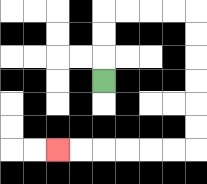{'start': '[4, 3]', 'end': '[2, 6]', 'path_directions': 'U,U,U,R,R,R,R,D,D,D,D,D,D,L,L,L,L,L,L', 'path_coordinates': '[[4, 3], [4, 2], [4, 1], [4, 0], [5, 0], [6, 0], [7, 0], [8, 0], [8, 1], [8, 2], [8, 3], [8, 4], [8, 5], [8, 6], [7, 6], [6, 6], [5, 6], [4, 6], [3, 6], [2, 6]]'}